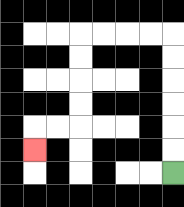{'start': '[7, 7]', 'end': '[1, 6]', 'path_directions': 'U,U,U,U,U,U,L,L,L,L,D,D,D,D,L,L,D', 'path_coordinates': '[[7, 7], [7, 6], [7, 5], [7, 4], [7, 3], [7, 2], [7, 1], [6, 1], [5, 1], [4, 1], [3, 1], [3, 2], [3, 3], [3, 4], [3, 5], [2, 5], [1, 5], [1, 6]]'}